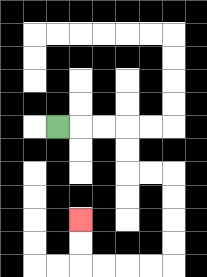{'start': '[2, 5]', 'end': '[3, 9]', 'path_directions': 'R,R,R,D,D,R,R,D,D,D,D,L,L,L,L,U,U', 'path_coordinates': '[[2, 5], [3, 5], [4, 5], [5, 5], [5, 6], [5, 7], [6, 7], [7, 7], [7, 8], [7, 9], [7, 10], [7, 11], [6, 11], [5, 11], [4, 11], [3, 11], [3, 10], [3, 9]]'}